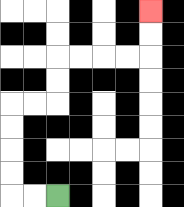{'start': '[2, 8]', 'end': '[6, 0]', 'path_directions': 'L,L,U,U,U,U,R,R,U,U,R,R,R,R,U,U', 'path_coordinates': '[[2, 8], [1, 8], [0, 8], [0, 7], [0, 6], [0, 5], [0, 4], [1, 4], [2, 4], [2, 3], [2, 2], [3, 2], [4, 2], [5, 2], [6, 2], [6, 1], [6, 0]]'}